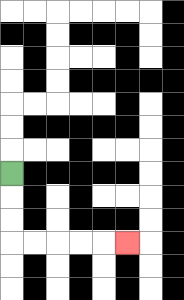{'start': '[0, 7]', 'end': '[5, 10]', 'path_directions': 'D,D,D,R,R,R,R,R', 'path_coordinates': '[[0, 7], [0, 8], [0, 9], [0, 10], [1, 10], [2, 10], [3, 10], [4, 10], [5, 10]]'}